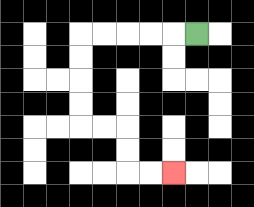{'start': '[8, 1]', 'end': '[7, 7]', 'path_directions': 'L,L,L,L,L,D,D,D,D,R,R,D,D,R,R', 'path_coordinates': '[[8, 1], [7, 1], [6, 1], [5, 1], [4, 1], [3, 1], [3, 2], [3, 3], [3, 4], [3, 5], [4, 5], [5, 5], [5, 6], [5, 7], [6, 7], [7, 7]]'}